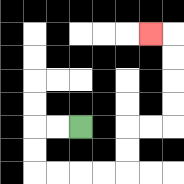{'start': '[3, 5]', 'end': '[6, 1]', 'path_directions': 'L,L,D,D,R,R,R,R,U,U,R,R,U,U,U,U,L', 'path_coordinates': '[[3, 5], [2, 5], [1, 5], [1, 6], [1, 7], [2, 7], [3, 7], [4, 7], [5, 7], [5, 6], [5, 5], [6, 5], [7, 5], [7, 4], [7, 3], [7, 2], [7, 1], [6, 1]]'}